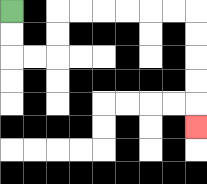{'start': '[0, 0]', 'end': '[8, 5]', 'path_directions': 'D,D,R,R,U,U,R,R,R,R,R,R,D,D,D,D,D', 'path_coordinates': '[[0, 0], [0, 1], [0, 2], [1, 2], [2, 2], [2, 1], [2, 0], [3, 0], [4, 0], [5, 0], [6, 0], [7, 0], [8, 0], [8, 1], [8, 2], [8, 3], [8, 4], [8, 5]]'}